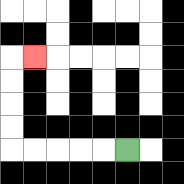{'start': '[5, 6]', 'end': '[1, 2]', 'path_directions': 'L,L,L,L,L,U,U,U,U,R', 'path_coordinates': '[[5, 6], [4, 6], [3, 6], [2, 6], [1, 6], [0, 6], [0, 5], [0, 4], [0, 3], [0, 2], [1, 2]]'}